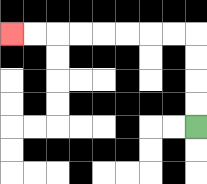{'start': '[8, 5]', 'end': '[0, 1]', 'path_directions': 'U,U,U,U,L,L,L,L,L,L,L,L', 'path_coordinates': '[[8, 5], [8, 4], [8, 3], [8, 2], [8, 1], [7, 1], [6, 1], [5, 1], [4, 1], [3, 1], [2, 1], [1, 1], [0, 1]]'}